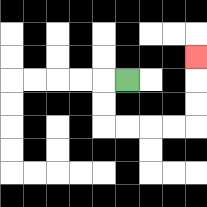{'start': '[5, 3]', 'end': '[8, 2]', 'path_directions': 'L,D,D,R,R,R,R,U,U,U', 'path_coordinates': '[[5, 3], [4, 3], [4, 4], [4, 5], [5, 5], [6, 5], [7, 5], [8, 5], [8, 4], [8, 3], [8, 2]]'}